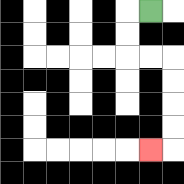{'start': '[6, 0]', 'end': '[6, 6]', 'path_directions': 'L,D,D,R,R,D,D,D,D,L', 'path_coordinates': '[[6, 0], [5, 0], [5, 1], [5, 2], [6, 2], [7, 2], [7, 3], [7, 4], [7, 5], [7, 6], [6, 6]]'}